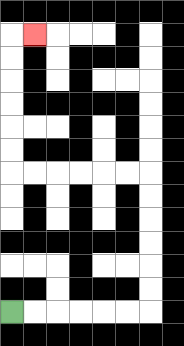{'start': '[0, 13]', 'end': '[1, 1]', 'path_directions': 'R,R,R,R,R,R,U,U,U,U,U,U,L,L,L,L,L,L,U,U,U,U,U,U,R', 'path_coordinates': '[[0, 13], [1, 13], [2, 13], [3, 13], [4, 13], [5, 13], [6, 13], [6, 12], [6, 11], [6, 10], [6, 9], [6, 8], [6, 7], [5, 7], [4, 7], [3, 7], [2, 7], [1, 7], [0, 7], [0, 6], [0, 5], [0, 4], [0, 3], [0, 2], [0, 1], [1, 1]]'}